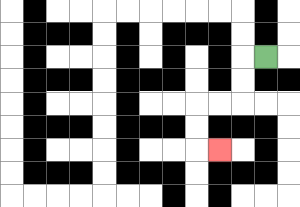{'start': '[11, 2]', 'end': '[9, 6]', 'path_directions': 'L,D,D,L,L,D,D,R', 'path_coordinates': '[[11, 2], [10, 2], [10, 3], [10, 4], [9, 4], [8, 4], [8, 5], [8, 6], [9, 6]]'}